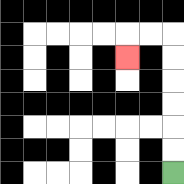{'start': '[7, 7]', 'end': '[5, 2]', 'path_directions': 'U,U,U,U,U,U,L,L,D', 'path_coordinates': '[[7, 7], [7, 6], [7, 5], [7, 4], [7, 3], [7, 2], [7, 1], [6, 1], [5, 1], [5, 2]]'}